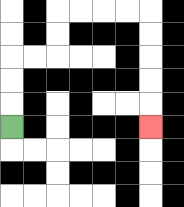{'start': '[0, 5]', 'end': '[6, 5]', 'path_directions': 'U,U,U,R,R,U,U,R,R,R,R,D,D,D,D,D', 'path_coordinates': '[[0, 5], [0, 4], [0, 3], [0, 2], [1, 2], [2, 2], [2, 1], [2, 0], [3, 0], [4, 0], [5, 0], [6, 0], [6, 1], [6, 2], [6, 3], [6, 4], [6, 5]]'}